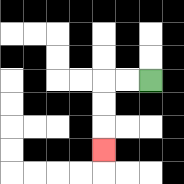{'start': '[6, 3]', 'end': '[4, 6]', 'path_directions': 'L,L,D,D,D', 'path_coordinates': '[[6, 3], [5, 3], [4, 3], [4, 4], [4, 5], [4, 6]]'}